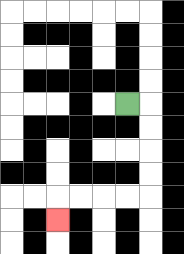{'start': '[5, 4]', 'end': '[2, 9]', 'path_directions': 'R,D,D,D,D,L,L,L,L,D', 'path_coordinates': '[[5, 4], [6, 4], [6, 5], [6, 6], [6, 7], [6, 8], [5, 8], [4, 8], [3, 8], [2, 8], [2, 9]]'}